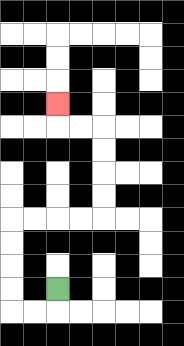{'start': '[2, 12]', 'end': '[2, 4]', 'path_directions': 'D,L,L,U,U,U,U,R,R,R,R,U,U,U,U,L,L,U', 'path_coordinates': '[[2, 12], [2, 13], [1, 13], [0, 13], [0, 12], [0, 11], [0, 10], [0, 9], [1, 9], [2, 9], [3, 9], [4, 9], [4, 8], [4, 7], [4, 6], [4, 5], [3, 5], [2, 5], [2, 4]]'}